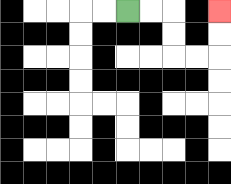{'start': '[5, 0]', 'end': '[9, 0]', 'path_directions': 'R,R,D,D,R,R,U,U', 'path_coordinates': '[[5, 0], [6, 0], [7, 0], [7, 1], [7, 2], [8, 2], [9, 2], [9, 1], [9, 0]]'}